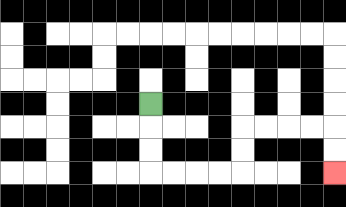{'start': '[6, 4]', 'end': '[14, 7]', 'path_directions': 'D,D,D,R,R,R,R,U,U,R,R,R,R,D,D', 'path_coordinates': '[[6, 4], [6, 5], [6, 6], [6, 7], [7, 7], [8, 7], [9, 7], [10, 7], [10, 6], [10, 5], [11, 5], [12, 5], [13, 5], [14, 5], [14, 6], [14, 7]]'}